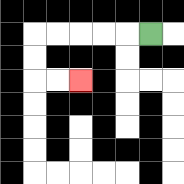{'start': '[6, 1]', 'end': '[3, 3]', 'path_directions': 'L,L,L,L,L,D,D,R,R', 'path_coordinates': '[[6, 1], [5, 1], [4, 1], [3, 1], [2, 1], [1, 1], [1, 2], [1, 3], [2, 3], [3, 3]]'}